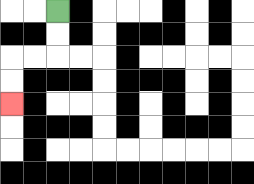{'start': '[2, 0]', 'end': '[0, 4]', 'path_directions': 'D,D,L,L,D,D', 'path_coordinates': '[[2, 0], [2, 1], [2, 2], [1, 2], [0, 2], [0, 3], [0, 4]]'}